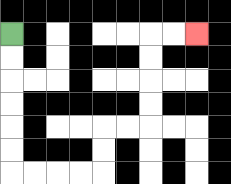{'start': '[0, 1]', 'end': '[8, 1]', 'path_directions': 'D,D,D,D,D,D,R,R,R,R,U,U,R,R,U,U,U,U,R,R', 'path_coordinates': '[[0, 1], [0, 2], [0, 3], [0, 4], [0, 5], [0, 6], [0, 7], [1, 7], [2, 7], [3, 7], [4, 7], [4, 6], [4, 5], [5, 5], [6, 5], [6, 4], [6, 3], [6, 2], [6, 1], [7, 1], [8, 1]]'}